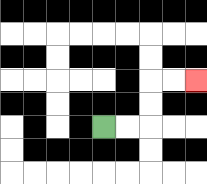{'start': '[4, 5]', 'end': '[8, 3]', 'path_directions': 'R,R,U,U,R,R', 'path_coordinates': '[[4, 5], [5, 5], [6, 5], [6, 4], [6, 3], [7, 3], [8, 3]]'}